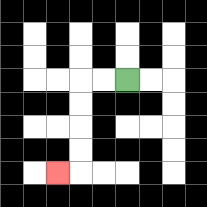{'start': '[5, 3]', 'end': '[2, 7]', 'path_directions': 'L,L,D,D,D,D,L', 'path_coordinates': '[[5, 3], [4, 3], [3, 3], [3, 4], [3, 5], [3, 6], [3, 7], [2, 7]]'}